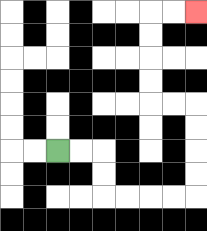{'start': '[2, 6]', 'end': '[8, 0]', 'path_directions': 'R,R,D,D,R,R,R,R,U,U,U,U,L,L,U,U,U,U,R,R', 'path_coordinates': '[[2, 6], [3, 6], [4, 6], [4, 7], [4, 8], [5, 8], [6, 8], [7, 8], [8, 8], [8, 7], [8, 6], [8, 5], [8, 4], [7, 4], [6, 4], [6, 3], [6, 2], [6, 1], [6, 0], [7, 0], [8, 0]]'}